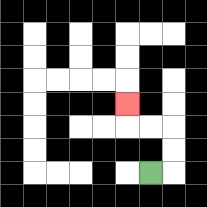{'start': '[6, 7]', 'end': '[5, 4]', 'path_directions': 'R,U,U,L,L,U', 'path_coordinates': '[[6, 7], [7, 7], [7, 6], [7, 5], [6, 5], [5, 5], [5, 4]]'}